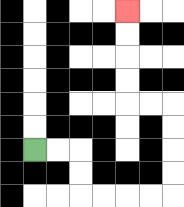{'start': '[1, 6]', 'end': '[5, 0]', 'path_directions': 'R,R,D,D,R,R,R,R,U,U,U,U,L,L,U,U,U,U', 'path_coordinates': '[[1, 6], [2, 6], [3, 6], [3, 7], [3, 8], [4, 8], [5, 8], [6, 8], [7, 8], [7, 7], [7, 6], [7, 5], [7, 4], [6, 4], [5, 4], [5, 3], [5, 2], [5, 1], [5, 0]]'}